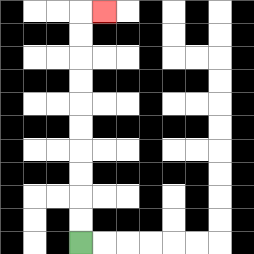{'start': '[3, 10]', 'end': '[4, 0]', 'path_directions': 'U,U,U,U,U,U,U,U,U,U,R', 'path_coordinates': '[[3, 10], [3, 9], [3, 8], [3, 7], [3, 6], [3, 5], [3, 4], [3, 3], [3, 2], [3, 1], [3, 0], [4, 0]]'}